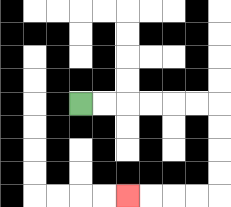{'start': '[3, 4]', 'end': '[5, 8]', 'path_directions': 'R,R,R,R,R,R,D,D,D,D,L,L,L,L', 'path_coordinates': '[[3, 4], [4, 4], [5, 4], [6, 4], [7, 4], [8, 4], [9, 4], [9, 5], [9, 6], [9, 7], [9, 8], [8, 8], [7, 8], [6, 8], [5, 8]]'}